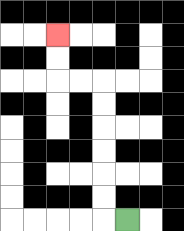{'start': '[5, 9]', 'end': '[2, 1]', 'path_directions': 'L,U,U,U,U,U,U,L,L,U,U', 'path_coordinates': '[[5, 9], [4, 9], [4, 8], [4, 7], [4, 6], [4, 5], [4, 4], [4, 3], [3, 3], [2, 3], [2, 2], [2, 1]]'}